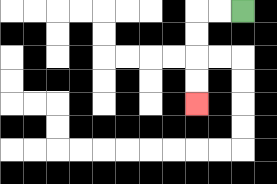{'start': '[10, 0]', 'end': '[8, 4]', 'path_directions': 'L,L,D,D,D,D', 'path_coordinates': '[[10, 0], [9, 0], [8, 0], [8, 1], [8, 2], [8, 3], [8, 4]]'}